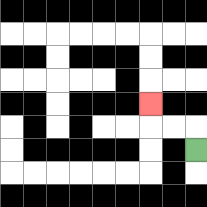{'start': '[8, 6]', 'end': '[6, 4]', 'path_directions': 'U,L,L,U', 'path_coordinates': '[[8, 6], [8, 5], [7, 5], [6, 5], [6, 4]]'}